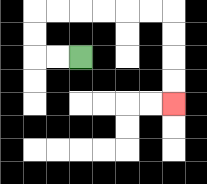{'start': '[3, 2]', 'end': '[7, 4]', 'path_directions': 'L,L,U,U,R,R,R,R,R,R,D,D,D,D', 'path_coordinates': '[[3, 2], [2, 2], [1, 2], [1, 1], [1, 0], [2, 0], [3, 0], [4, 0], [5, 0], [6, 0], [7, 0], [7, 1], [7, 2], [7, 3], [7, 4]]'}